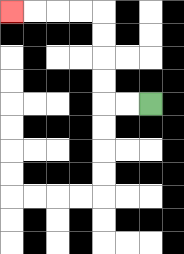{'start': '[6, 4]', 'end': '[0, 0]', 'path_directions': 'L,L,U,U,U,U,L,L,L,L', 'path_coordinates': '[[6, 4], [5, 4], [4, 4], [4, 3], [4, 2], [4, 1], [4, 0], [3, 0], [2, 0], [1, 0], [0, 0]]'}